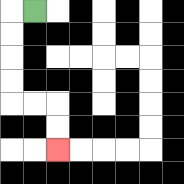{'start': '[1, 0]', 'end': '[2, 6]', 'path_directions': 'L,D,D,D,D,R,R,D,D', 'path_coordinates': '[[1, 0], [0, 0], [0, 1], [0, 2], [0, 3], [0, 4], [1, 4], [2, 4], [2, 5], [2, 6]]'}